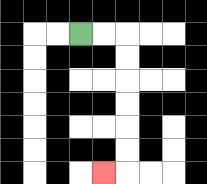{'start': '[3, 1]', 'end': '[4, 7]', 'path_directions': 'R,R,D,D,D,D,D,D,L', 'path_coordinates': '[[3, 1], [4, 1], [5, 1], [5, 2], [5, 3], [5, 4], [5, 5], [5, 6], [5, 7], [4, 7]]'}